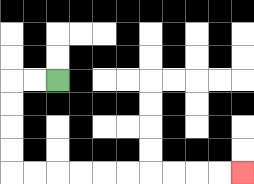{'start': '[2, 3]', 'end': '[10, 7]', 'path_directions': 'L,L,D,D,D,D,R,R,R,R,R,R,R,R,R,R', 'path_coordinates': '[[2, 3], [1, 3], [0, 3], [0, 4], [0, 5], [0, 6], [0, 7], [1, 7], [2, 7], [3, 7], [4, 7], [5, 7], [6, 7], [7, 7], [8, 7], [9, 7], [10, 7]]'}